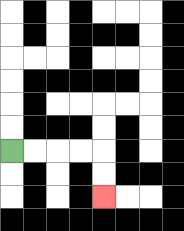{'start': '[0, 6]', 'end': '[4, 8]', 'path_directions': 'R,R,R,R,D,D', 'path_coordinates': '[[0, 6], [1, 6], [2, 6], [3, 6], [4, 6], [4, 7], [4, 8]]'}